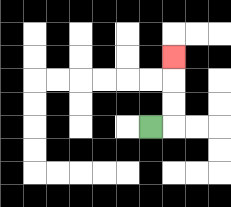{'start': '[6, 5]', 'end': '[7, 2]', 'path_directions': 'R,U,U,U', 'path_coordinates': '[[6, 5], [7, 5], [7, 4], [7, 3], [7, 2]]'}